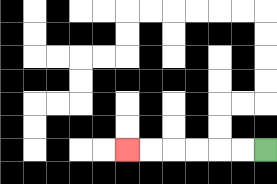{'start': '[11, 6]', 'end': '[5, 6]', 'path_directions': 'L,L,L,L,L,L', 'path_coordinates': '[[11, 6], [10, 6], [9, 6], [8, 6], [7, 6], [6, 6], [5, 6]]'}